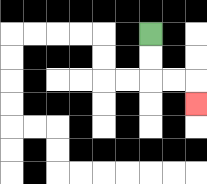{'start': '[6, 1]', 'end': '[8, 4]', 'path_directions': 'D,D,R,R,D', 'path_coordinates': '[[6, 1], [6, 2], [6, 3], [7, 3], [8, 3], [8, 4]]'}